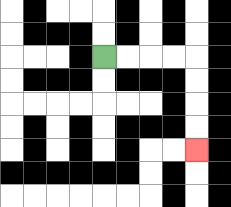{'start': '[4, 2]', 'end': '[8, 6]', 'path_directions': 'R,R,R,R,D,D,D,D', 'path_coordinates': '[[4, 2], [5, 2], [6, 2], [7, 2], [8, 2], [8, 3], [8, 4], [8, 5], [8, 6]]'}